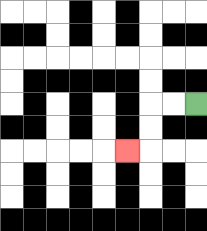{'start': '[8, 4]', 'end': '[5, 6]', 'path_directions': 'L,L,D,D,L', 'path_coordinates': '[[8, 4], [7, 4], [6, 4], [6, 5], [6, 6], [5, 6]]'}